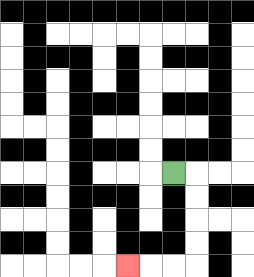{'start': '[7, 7]', 'end': '[5, 11]', 'path_directions': 'R,D,D,D,D,L,L,L', 'path_coordinates': '[[7, 7], [8, 7], [8, 8], [8, 9], [8, 10], [8, 11], [7, 11], [6, 11], [5, 11]]'}